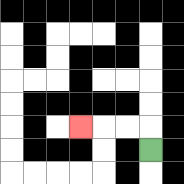{'start': '[6, 6]', 'end': '[3, 5]', 'path_directions': 'U,L,L,L', 'path_coordinates': '[[6, 6], [6, 5], [5, 5], [4, 5], [3, 5]]'}